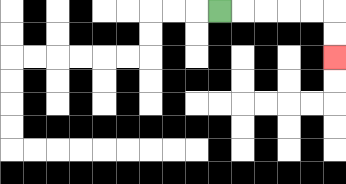{'start': '[9, 0]', 'end': '[14, 2]', 'path_directions': 'R,R,R,R,R,D,D', 'path_coordinates': '[[9, 0], [10, 0], [11, 0], [12, 0], [13, 0], [14, 0], [14, 1], [14, 2]]'}